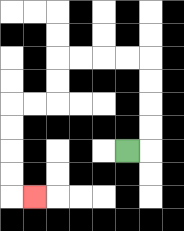{'start': '[5, 6]', 'end': '[1, 8]', 'path_directions': 'R,U,U,U,U,L,L,L,L,D,D,L,L,D,D,D,D,R', 'path_coordinates': '[[5, 6], [6, 6], [6, 5], [6, 4], [6, 3], [6, 2], [5, 2], [4, 2], [3, 2], [2, 2], [2, 3], [2, 4], [1, 4], [0, 4], [0, 5], [0, 6], [0, 7], [0, 8], [1, 8]]'}